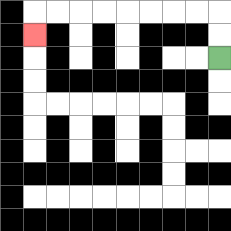{'start': '[9, 2]', 'end': '[1, 1]', 'path_directions': 'U,U,L,L,L,L,L,L,L,L,D', 'path_coordinates': '[[9, 2], [9, 1], [9, 0], [8, 0], [7, 0], [6, 0], [5, 0], [4, 0], [3, 0], [2, 0], [1, 0], [1, 1]]'}